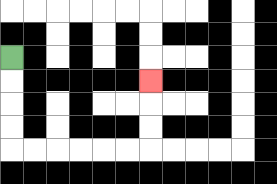{'start': '[0, 2]', 'end': '[6, 3]', 'path_directions': 'D,D,D,D,R,R,R,R,R,R,U,U,U', 'path_coordinates': '[[0, 2], [0, 3], [0, 4], [0, 5], [0, 6], [1, 6], [2, 6], [3, 6], [4, 6], [5, 6], [6, 6], [6, 5], [6, 4], [6, 3]]'}